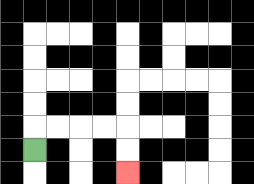{'start': '[1, 6]', 'end': '[5, 7]', 'path_directions': 'U,R,R,R,R,D,D', 'path_coordinates': '[[1, 6], [1, 5], [2, 5], [3, 5], [4, 5], [5, 5], [5, 6], [5, 7]]'}